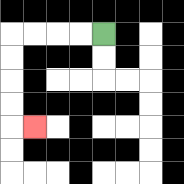{'start': '[4, 1]', 'end': '[1, 5]', 'path_directions': 'L,L,L,L,D,D,D,D,R', 'path_coordinates': '[[4, 1], [3, 1], [2, 1], [1, 1], [0, 1], [0, 2], [0, 3], [0, 4], [0, 5], [1, 5]]'}